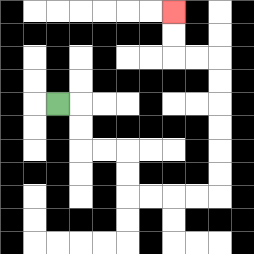{'start': '[2, 4]', 'end': '[7, 0]', 'path_directions': 'R,D,D,R,R,D,D,R,R,R,R,U,U,U,U,U,U,L,L,U,U', 'path_coordinates': '[[2, 4], [3, 4], [3, 5], [3, 6], [4, 6], [5, 6], [5, 7], [5, 8], [6, 8], [7, 8], [8, 8], [9, 8], [9, 7], [9, 6], [9, 5], [9, 4], [9, 3], [9, 2], [8, 2], [7, 2], [7, 1], [7, 0]]'}